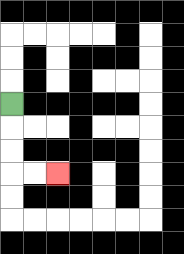{'start': '[0, 4]', 'end': '[2, 7]', 'path_directions': 'D,D,D,R,R', 'path_coordinates': '[[0, 4], [0, 5], [0, 6], [0, 7], [1, 7], [2, 7]]'}